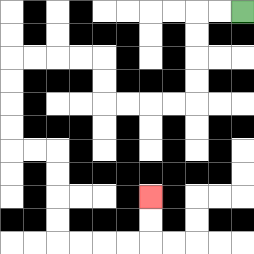{'start': '[10, 0]', 'end': '[6, 8]', 'path_directions': 'L,L,D,D,D,D,L,L,L,L,U,U,L,L,L,L,D,D,D,D,R,R,D,D,D,D,R,R,R,R,U,U', 'path_coordinates': '[[10, 0], [9, 0], [8, 0], [8, 1], [8, 2], [8, 3], [8, 4], [7, 4], [6, 4], [5, 4], [4, 4], [4, 3], [4, 2], [3, 2], [2, 2], [1, 2], [0, 2], [0, 3], [0, 4], [0, 5], [0, 6], [1, 6], [2, 6], [2, 7], [2, 8], [2, 9], [2, 10], [3, 10], [4, 10], [5, 10], [6, 10], [6, 9], [6, 8]]'}